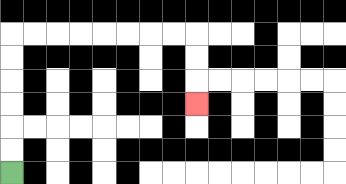{'start': '[0, 7]', 'end': '[8, 4]', 'path_directions': 'U,U,U,U,U,U,R,R,R,R,R,R,R,R,D,D,D', 'path_coordinates': '[[0, 7], [0, 6], [0, 5], [0, 4], [0, 3], [0, 2], [0, 1], [1, 1], [2, 1], [3, 1], [4, 1], [5, 1], [6, 1], [7, 1], [8, 1], [8, 2], [8, 3], [8, 4]]'}